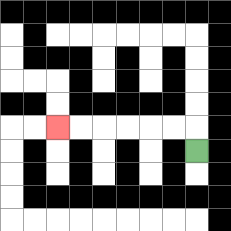{'start': '[8, 6]', 'end': '[2, 5]', 'path_directions': 'U,L,L,L,L,L,L', 'path_coordinates': '[[8, 6], [8, 5], [7, 5], [6, 5], [5, 5], [4, 5], [3, 5], [2, 5]]'}